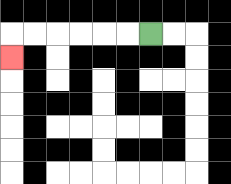{'start': '[6, 1]', 'end': '[0, 2]', 'path_directions': 'L,L,L,L,L,L,D', 'path_coordinates': '[[6, 1], [5, 1], [4, 1], [3, 1], [2, 1], [1, 1], [0, 1], [0, 2]]'}